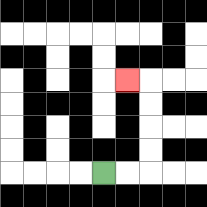{'start': '[4, 7]', 'end': '[5, 3]', 'path_directions': 'R,R,U,U,U,U,L', 'path_coordinates': '[[4, 7], [5, 7], [6, 7], [6, 6], [6, 5], [6, 4], [6, 3], [5, 3]]'}